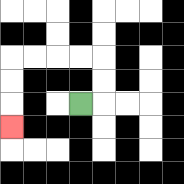{'start': '[3, 4]', 'end': '[0, 5]', 'path_directions': 'R,U,U,L,L,L,L,D,D,D', 'path_coordinates': '[[3, 4], [4, 4], [4, 3], [4, 2], [3, 2], [2, 2], [1, 2], [0, 2], [0, 3], [0, 4], [0, 5]]'}